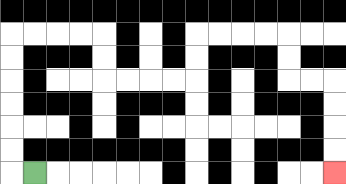{'start': '[1, 7]', 'end': '[14, 7]', 'path_directions': 'L,U,U,U,U,U,U,R,R,R,R,D,D,R,R,R,R,U,U,R,R,R,R,D,D,R,R,D,D,D,D', 'path_coordinates': '[[1, 7], [0, 7], [0, 6], [0, 5], [0, 4], [0, 3], [0, 2], [0, 1], [1, 1], [2, 1], [3, 1], [4, 1], [4, 2], [4, 3], [5, 3], [6, 3], [7, 3], [8, 3], [8, 2], [8, 1], [9, 1], [10, 1], [11, 1], [12, 1], [12, 2], [12, 3], [13, 3], [14, 3], [14, 4], [14, 5], [14, 6], [14, 7]]'}